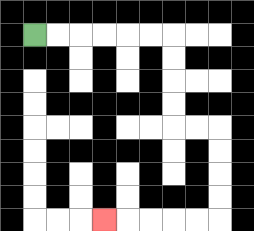{'start': '[1, 1]', 'end': '[4, 9]', 'path_directions': 'R,R,R,R,R,R,D,D,D,D,R,R,D,D,D,D,L,L,L,L,L', 'path_coordinates': '[[1, 1], [2, 1], [3, 1], [4, 1], [5, 1], [6, 1], [7, 1], [7, 2], [7, 3], [7, 4], [7, 5], [8, 5], [9, 5], [9, 6], [9, 7], [9, 8], [9, 9], [8, 9], [7, 9], [6, 9], [5, 9], [4, 9]]'}